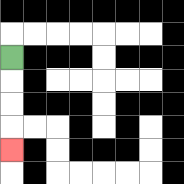{'start': '[0, 2]', 'end': '[0, 6]', 'path_directions': 'D,D,D,D', 'path_coordinates': '[[0, 2], [0, 3], [0, 4], [0, 5], [0, 6]]'}